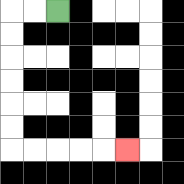{'start': '[2, 0]', 'end': '[5, 6]', 'path_directions': 'L,L,D,D,D,D,D,D,R,R,R,R,R', 'path_coordinates': '[[2, 0], [1, 0], [0, 0], [0, 1], [0, 2], [0, 3], [0, 4], [0, 5], [0, 6], [1, 6], [2, 6], [3, 6], [4, 6], [5, 6]]'}